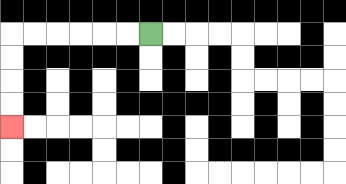{'start': '[6, 1]', 'end': '[0, 5]', 'path_directions': 'L,L,L,L,L,L,D,D,D,D', 'path_coordinates': '[[6, 1], [5, 1], [4, 1], [3, 1], [2, 1], [1, 1], [0, 1], [0, 2], [0, 3], [0, 4], [0, 5]]'}